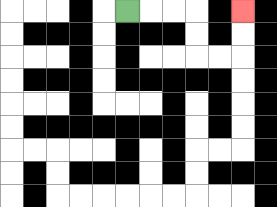{'start': '[5, 0]', 'end': '[10, 0]', 'path_directions': 'R,R,R,D,D,R,R,U,U', 'path_coordinates': '[[5, 0], [6, 0], [7, 0], [8, 0], [8, 1], [8, 2], [9, 2], [10, 2], [10, 1], [10, 0]]'}